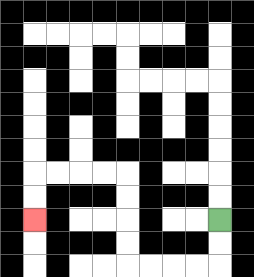{'start': '[9, 9]', 'end': '[1, 9]', 'path_directions': 'D,D,L,L,L,L,U,U,U,U,L,L,L,L,D,D', 'path_coordinates': '[[9, 9], [9, 10], [9, 11], [8, 11], [7, 11], [6, 11], [5, 11], [5, 10], [5, 9], [5, 8], [5, 7], [4, 7], [3, 7], [2, 7], [1, 7], [1, 8], [1, 9]]'}